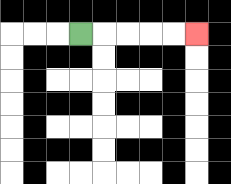{'start': '[3, 1]', 'end': '[8, 1]', 'path_directions': 'R,R,R,R,R', 'path_coordinates': '[[3, 1], [4, 1], [5, 1], [6, 1], [7, 1], [8, 1]]'}